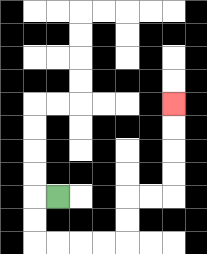{'start': '[2, 8]', 'end': '[7, 4]', 'path_directions': 'L,D,D,R,R,R,R,U,U,R,R,U,U,U,U', 'path_coordinates': '[[2, 8], [1, 8], [1, 9], [1, 10], [2, 10], [3, 10], [4, 10], [5, 10], [5, 9], [5, 8], [6, 8], [7, 8], [7, 7], [7, 6], [7, 5], [7, 4]]'}